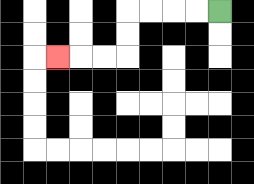{'start': '[9, 0]', 'end': '[2, 2]', 'path_directions': 'L,L,L,L,D,D,L,L,L', 'path_coordinates': '[[9, 0], [8, 0], [7, 0], [6, 0], [5, 0], [5, 1], [5, 2], [4, 2], [3, 2], [2, 2]]'}